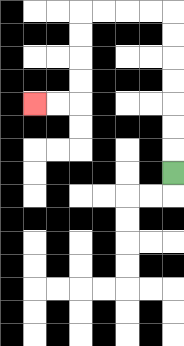{'start': '[7, 7]', 'end': '[1, 4]', 'path_directions': 'U,U,U,U,U,U,U,L,L,L,L,D,D,D,D,L,L', 'path_coordinates': '[[7, 7], [7, 6], [7, 5], [7, 4], [7, 3], [7, 2], [7, 1], [7, 0], [6, 0], [5, 0], [4, 0], [3, 0], [3, 1], [3, 2], [3, 3], [3, 4], [2, 4], [1, 4]]'}